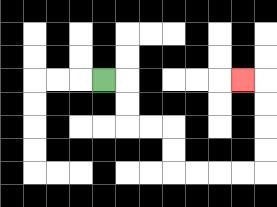{'start': '[4, 3]', 'end': '[10, 3]', 'path_directions': 'R,D,D,R,R,D,D,R,R,R,R,U,U,U,U,L', 'path_coordinates': '[[4, 3], [5, 3], [5, 4], [5, 5], [6, 5], [7, 5], [7, 6], [7, 7], [8, 7], [9, 7], [10, 7], [11, 7], [11, 6], [11, 5], [11, 4], [11, 3], [10, 3]]'}